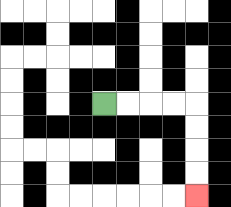{'start': '[4, 4]', 'end': '[8, 8]', 'path_directions': 'R,R,R,R,D,D,D,D', 'path_coordinates': '[[4, 4], [5, 4], [6, 4], [7, 4], [8, 4], [8, 5], [8, 6], [8, 7], [8, 8]]'}